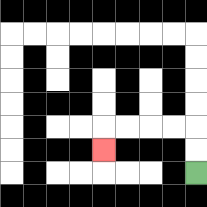{'start': '[8, 7]', 'end': '[4, 6]', 'path_directions': 'U,U,L,L,L,L,D', 'path_coordinates': '[[8, 7], [8, 6], [8, 5], [7, 5], [6, 5], [5, 5], [4, 5], [4, 6]]'}